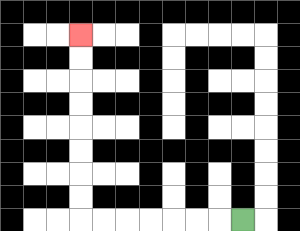{'start': '[10, 9]', 'end': '[3, 1]', 'path_directions': 'L,L,L,L,L,L,L,U,U,U,U,U,U,U,U', 'path_coordinates': '[[10, 9], [9, 9], [8, 9], [7, 9], [6, 9], [5, 9], [4, 9], [3, 9], [3, 8], [3, 7], [3, 6], [3, 5], [3, 4], [3, 3], [3, 2], [3, 1]]'}